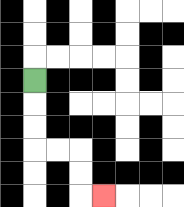{'start': '[1, 3]', 'end': '[4, 8]', 'path_directions': 'D,D,D,R,R,D,D,R', 'path_coordinates': '[[1, 3], [1, 4], [1, 5], [1, 6], [2, 6], [3, 6], [3, 7], [3, 8], [4, 8]]'}